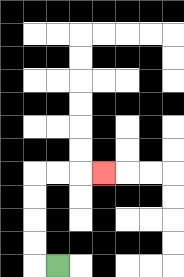{'start': '[2, 11]', 'end': '[4, 7]', 'path_directions': 'L,U,U,U,U,R,R,R', 'path_coordinates': '[[2, 11], [1, 11], [1, 10], [1, 9], [1, 8], [1, 7], [2, 7], [3, 7], [4, 7]]'}